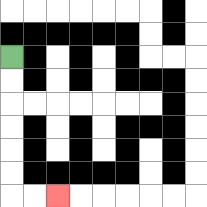{'start': '[0, 2]', 'end': '[2, 8]', 'path_directions': 'D,D,D,D,D,D,R,R', 'path_coordinates': '[[0, 2], [0, 3], [0, 4], [0, 5], [0, 6], [0, 7], [0, 8], [1, 8], [2, 8]]'}